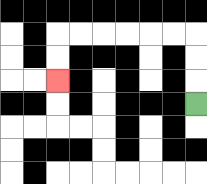{'start': '[8, 4]', 'end': '[2, 3]', 'path_directions': 'U,U,U,L,L,L,L,L,L,D,D', 'path_coordinates': '[[8, 4], [8, 3], [8, 2], [8, 1], [7, 1], [6, 1], [5, 1], [4, 1], [3, 1], [2, 1], [2, 2], [2, 3]]'}